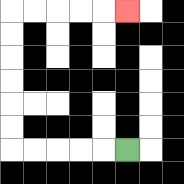{'start': '[5, 6]', 'end': '[5, 0]', 'path_directions': 'L,L,L,L,L,U,U,U,U,U,U,R,R,R,R,R', 'path_coordinates': '[[5, 6], [4, 6], [3, 6], [2, 6], [1, 6], [0, 6], [0, 5], [0, 4], [0, 3], [0, 2], [0, 1], [0, 0], [1, 0], [2, 0], [3, 0], [4, 0], [5, 0]]'}